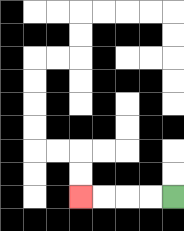{'start': '[7, 8]', 'end': '[3, 8]', 'path_directions': 'L,L,L,L', 'path_coordinates': '[[7, 8], [6, 8], [5, 8], [4, 8], [3, 8]]'}